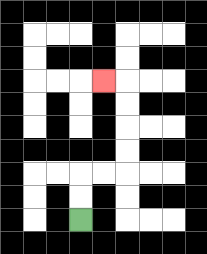{'start': '[3, 9]', 'end': '[4, 3]', 'path_directions': 'U,U,R,R,U,U,U,U,L', 'path_coordinates': '[[3, 9], [3, 8], [3, 7], [4, 7], [5, 7], [5, 6], [5, 5], [5, 4], [5, 3], [4, 3]]'}